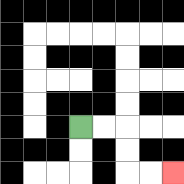{'start': '[3, 5]', 'end': '[7, 7]', 'path_directions': 'R,R,D,D,R,R', 'path_coordinates': '[[3, 5], [4, 5], [5, 5], [5, 6], [5, 7], [6, 7], [7, 7]]'}